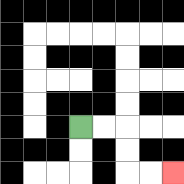{'start': '[3, 5]', 'end': '[7, 7]', 'path_directions': 'R,R,D,D,R,R', 'path_coordinates': '[[3, 5], [4, 5], [5, 5], [5, 6], [5, 7], [6, 7], [7, 7]]'}